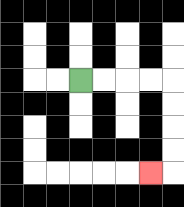{'start': '[3, 3]', 'end': '[6, 7]', 'path_directions': 'R,R,R,R,D,D,D,D,L', 'path_coordinates': '[[3, 3], [4, 3], [5, 3], [6, 3], [7, 3], [7, 4], [7, 5], [7, 6], [7, 7], [6, 7]]'}